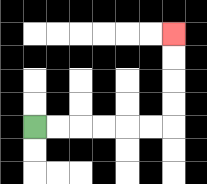{'start': '[1, 5]', 'end': '[7, 1]', 'path_directions': 'R,R,R,R,R,R,U,U,U,U', 'path_coordinates': '[[1, 5], [2, 5], [3, 5], [4, 5], [5, 5], [6, 5], [7, 5], [7, 4], [7, 3], [7, 2], [7, 1]]'}